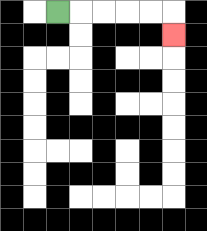{'start': '[2, 0]', 'end': '[7, 1]', 'path_directions': 'R,R,R,R,R,D', 'path_coordinates': '[[2, 0], [3, 0], [4, 0], [5, 0], [6, 0], [7, 0], [7, 1]]'}